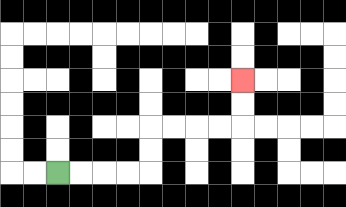{'start': '[2, 7]', 'end': '[10, 3]', 'path_directions': 'R,R,R,R,U,U,R,R,R,R,U,U', 'path_coordinates': '[[2, 7], [3, 7], [4, 7], [5, 7], [6, 7], [6, 6], [6, 5], [7, 5], [8, 5], [9, 5], [10, 5], [10, 4], [10, 3]]'}